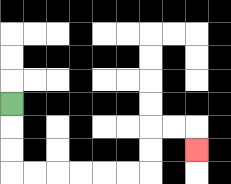{'start': '[0, 4]', 'end': '[8, 6]', 'path_directions': 'D,D,D,R,R,R,R,R,R,U,U,R,R,D', 'path_coordinates': '[[0, 4], [0, 5], [0, 6], [0, 7], [1, 7], [2, 7], [3, 7], [4, 7], [5, 7], [6, 7], [6, 6], [6, 5], [7, 5], [8, 5], [8, 6]]'}